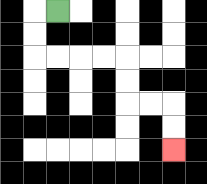{'start': '[2, 0]', 'end': '[7, 6]', 'path_directions': 'L,D,D,R,R,R,R,D,D,R,R,D,D', 'path_coordinates': '[[2, 0], [1, 0], [1, 1], [1, 2], [2, 2], [3, 2], [4, 2], [5, 2], [5, 3], [5, 4], [6, 4], [7, 4], [7, 5], [7, 6]]'}